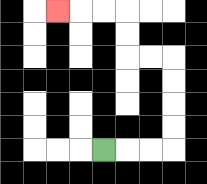{'start': '[4, 6]', 'end': '[2, 0]', 'path_directions': 'R,R,R,U,U,U,U,L,L,U,U,L,L,L', 'path_coordinates': '[[4, 6], [5, 6], [6, 6], [7, 6], [7, 5], [7, 4], [7, 3], [7, 2], [6, 2], [5, 2], [5, 1], [5, 0], [4, 0], [3, 0], [2, 0]]'}